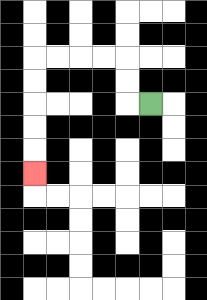{'start': '[6, 4]', 'end': '[1, 7]', 'path_directions': 'L,U,U,L,L,L,L,D,D,D,D,D', 'path_coordinates': '[[6, 4], [5, 4], [5, 3], [5, 2], [4, 2], [3, 2], [2, 2], [1, 2], [1, 3], [1, 4], [1, 5], [1, 6], [1, 7]]'}